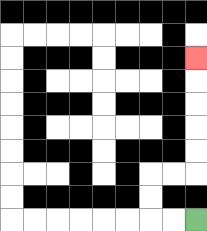{'start': '[8, 9]', 'end': '[8, 2]', 'path_directions': 'L,L,U,U,R,R,U,U,U,U,U', 'path_coordinates': '[[8, 9], [7, 9], [6, 9], [6, 8], [6, 7], [7, 7], [8, 7], [8, 6], [8, 5], [8, 4], [8, 3], [8, 2]]'}